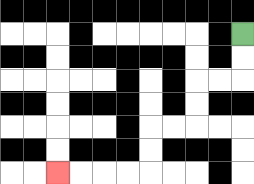{'start': '[10, 1]', 'end': '[2, 7]', 'path_directions': 'D,D,L,L,D,D,L,L,D,D,L,L,L,L', 'path_coordinates': '[[10, 1], [10, 2], [10, 3], [9, 3], [8, 3], [8, 4], [8, 5], [7, 5], [6, 5], [6, 6], [6, 7], [5, 7], [4, 7], [3, 7], [2, 7]]'}